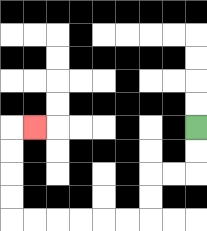{'start': '[8, 5]', 'end': '[1, 5]', 'path_directions': 'D,D,L,L,D,D,L,L,L,L,L,L,U,U,U,U,R', 'path_coordinates': '[[8, 5], [8, 6], [8, 7], [7, 7], [6, 7], [6, 8], [6, 9], [5, 9], [4, 9], [3, 9], [2, 9], [1, 9], [0, 9], [0, 8], [0, 7], [0, 6], [0, 5], [1, 5]]'}